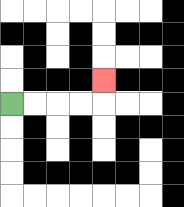{'start': '[0, 4]', 'end': '[4, 3]', 'path_directions': 'R,R,R,R,U', 'path_coordinates': '[[0, 4], [1, 4], [2, 4], [3, 4], [4, 4], [4, 3]]'}